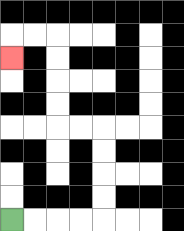{'start': '[0, 9]', 'end': '[0, 2]', 'path_directions': 'R,R,R,R,U,U,U,U,L,L,U,U,U,U,L,L,D', 'path_coordinates': '[[0, 9], [1, 9], [2, 9], [3, 9], [4, 9], [4, 8], [4, 7], [4, 6], [4, 5], [3, 5], [2, 5], [2, 4], [2, 3], [2, 2], [2, 1], [1, 1], [0, 1], [0, 2]]'}